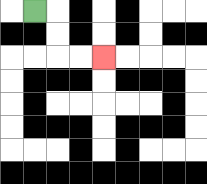{'start': '[1, 0]', 'end': '[4, 2]', 'path_directions': 'R,D,D,R,R', 'path_coordinates': '[[1, 0], [2, 0], [2, 1], [2, 2], [3, 2], [4, 2]]'}